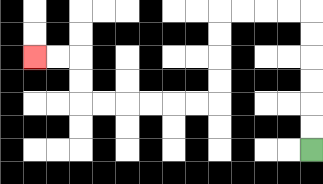{'start': '[13, 6]', 'end': '[1, 2]', 'path_directions': 'U,U,U,U,U,U,L,L,L,L,D,D,D,D,L,L,L,L,L,L,U,U,L,L', 'path_coordinates': '[[13, 6], [13, 5], [13, 4], [13, 3], [13, 2], [13, 1], [13, 0], [12, 0], [11, 0], [10, 0], [9, 0], [9, 1], [9, 2], [9, 3], [9, 4], [8, 4], [7, 4], [6, 4], [5, 4], [4, 4], [3, 4], [3, 3], [3, 2], [2, 2], [1, 2]]'}